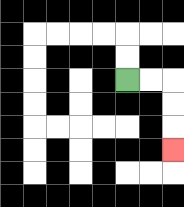{'start': '[5, 3]', 'end': '[7, 6]', 'path_directions': 'R,R,D,D,D', 'path_coordinates': '[[5, 3], [6, 3], [7, 3], [7, 4], [7, 5], [7, 6]]'}